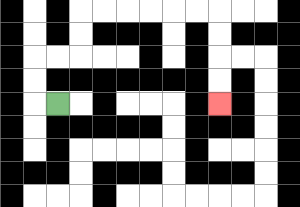{'start': '[2, 4]', 'end': '[9, 4]', 'path_directions': 'L,U,U,R,R,U,U,R,R,R,R,R,R,D,D,D,D', 'path_coordinates': '[[2, 4], [1, 4], [1, 3], [1, 2], [2, 2], [3, 2], [3, 1], [3, 0], [4, 0], [5, 0], [6, 0], [7, 0], [8, 0], [9, 0], [9, 1], [9, 2], [9, 3], [9, 4]]'}